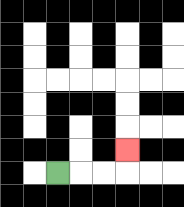{'start': '[2, 7]', 'end': '[5, 6]', 'path_directions': 'R,R,R,U', 'path_coordinates': '[[2, 7], [3, 7], [4, 7], [5, 7], [5, 6]]'}